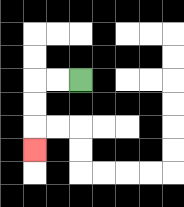{'start': '[3, 3]', 'end': '[1, 6]', 'path_directions': 'L,L,D,D,D', 'path_coordinates': '[[3, 3], [2, 3], [1, 3], [1, 4], [1, 5], [1, 6]]'}